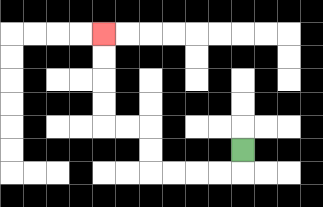{'start': '[10, 6]', 'end': '[4, 1]', 'path_directions': 'D,L,L,L,L,U,U,L,L,U,U,U,U', 'path_coordinates': '[[10, 6], [10, 7], [9, 7], [8, 7], [7, 7], [6, 7], [6, 6], [6, 5], [5, 5], [4, 5], [4, 4], [4, 3], [4, 2], [4, 1]]'}